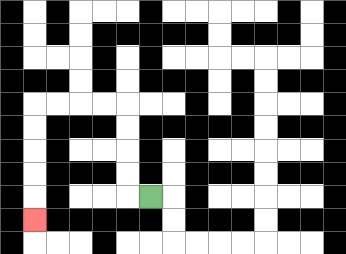{'start': '[6, 8]', 'end': '[1, 9]', 'path_directions': 'L,U,U,U,U,L,L,L,L,D,D,D,D,D', 'path_coordinates': '[[6, 8], [5, 8], [5, 7], [5, 6], [5, 5], [5, 4], [4, 4], [3, 4], [2, 4], [1, 4], [1, 5], [1, 6], [1, 7], [1, 8], [1, 9]]'}